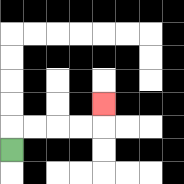{'start': '[0, 6]', 'end': '[4, 4]', 'path_directions': 'U,R,R,R,R,U', 'path_coordinates': '[[0, 6], [0, 5], [1, 5], [2, 5], [3, 5], [4, 5], [4, 4]]'}